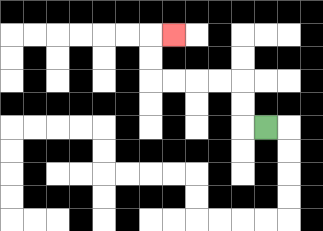{'start': '[11, 5]', 'end': '[7, 1]', 'path_directions': 'L,U,U,L,L,L,L,U,U,R', 'path_coordinates': '[[11, 5], [10, 5], [10, 4], [10, 3], [9, 3], [8, 3], [7, 3], [6, 3], [6, 2], [6, 1], [7, 1]]'}